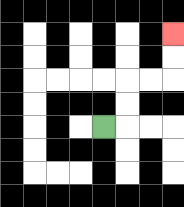{'start': '[4, 5]', 'end': '[7, 1]', 'path_directions': 'R,U,U,R,R,U,U', 'path_coordinates': '[[4, 5], [5, 5], [5, 4], [5, 3], [6, 3], [7, 3], [7, 2], [7, 1]]'}